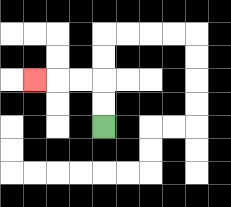{'start': '[4, 5]', 'end': '[1, 3]', 'path_directions': 'U,U,L,L,L', 'path_coordinates': '[[4, 5], [4, 4], [4, 3], [3, 3], [2, 3], [1, 3]]'}